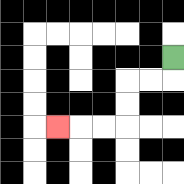{'start': '[7, 2]', 'end': '[2, 5]', 'path_directions': 'D,L,L,D,D,L,L,L', 'path_coordinates': '[[7, 2], [7, 3], [6, 3], [5, 3], [5, 4], [5, 5], [4, 5], [3, 5], [2, 5]]'}